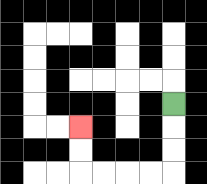{'start': '[7, 4]', 'end': '[3, 5]', 'path_directions': 'D,D,D,L,L,L,L,U,U', 'path_coordinates': '[[7, 4], [7, 5], [7, 6], [7, 7], [6, 7], [5, 7], [4, 7], [3, 7], [3, 6], [3, 5]]'}